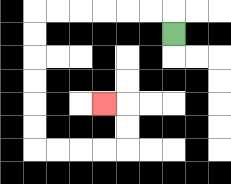{'start': '[7, 1]', 'end': '[4, 4]', 'path_directions': 'U,L,L,L,L,L,L,D,D,D,D,D,D,R,R,R,R,U,U,L', 'path_coordinates': '[[7, 1], [7, 0], [6, 0], [5, 0], [4, 0], [3, 0], [2, 0], [1, 0], [1, 1], [1, 2], [1, 3], [1, 4], [1, 5], [1, 6], [2, 6], [3, 6], [4, 6], [5, 6], [5, 5], [5, 4], [4, 4]]'}